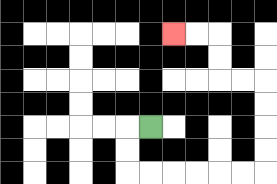{'start': '[6, 5]', 'end': '[7, 1]', 'path_directions': 'L,D,D,R,R,R,R,R,R,U,U,U,U,L,L,U,U,L,L', 'path_coordinates': '[[6, 5], [5, 5], [5, 6], [5, 7], [6, 7], [7, 7], [8, 7], [9, 7], [10, 7], [11, 7], [11, 6], [11, 5], [11, 4], [11, 3], [10, 3], [9, 3], [9, 2], [9, 1], [8, 1], [7, 1]]'}